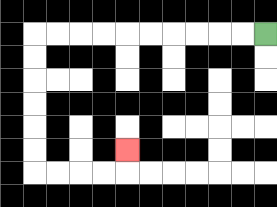{'start': '[11, 1]', 'end': '[5, 6]', 'path_directions': 'L,L,L,L,L,L,L,L,L,L,D,D,D,D,D,D,R,R,R,R,U', 'path_coordinates': '[[11, 1], [10, 1], [9, 1], [8, 1], [7, 1], [6, 1], [5, 1], [4, 1], [3, 1], [2, 1], [1, 1], [1, 2], [1, 3], [1, 4], [1, 5], [1, 6], [1, 7], [2, 7], [3, 7], [4, 7], [5, 7], [5, 6]]'}